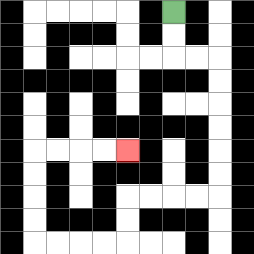{'start': '[7, 0]', 'end': '[5, 6]', 'path_directions': 'D,D,R,R,D,D,D,D,D,D,L,L,L,L,D,D,L,L,L,L,U,U,U,U,R,R,R,R', 'path_coordinates': '[[7, 0], [7, 1], [7, 2], [8, 2], [9, 2], [9, 3], [9, 4], [9, 5], [9, 6], [9, 7], [9, 8], [8, 8], [7, 8], [6, 8], [5, 8], [5, 9], [5, 10], [4, 10], [3, 10], [2, 10], [1, 10], [1, 9], [1, 8], [1, 7], [1, 6], [2, 6], [3, 6], [4, 6], [5, 6]]'}